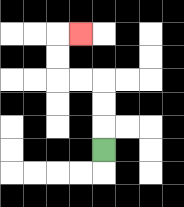{'start': '[4, 6]', 'end': '[3, 1]', 'path_directions': 'U,U,U,L,L,U,U,R', 'path_coordinates': '[[4, 6], [4, 5], [4, 4], [4, 3], [3, 3], [2, 3], [2, 2], [2, 1], [3, 1]]'}